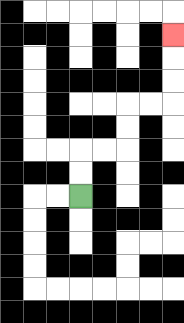{'start': '[3, 8]', 'end': '[7, 1]', 'path_directions': 'U,U,R,R,U,U,R,R,U,U,U', 'path_coordinates': '[[3, 8], [3, 7], [3, 6], [4, 6], [5, 6], [5, 5], [5, 4], [6, 4], [7, 4], [7, 3], [7, 2], [7, 1]]'}